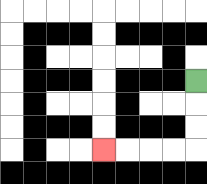{'start': '[8, 3]', 'end': '[4, 6]', 'path_directions': 'D,D,D,L,L,L,L', 'path_coordinates': '[[8, 3], [8, 4], [8, 5], [8, 6], [7, 6], [6, 6], [5, 6], [4, 6]]'}